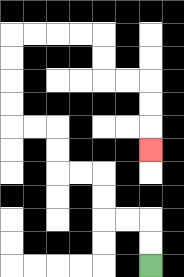{'start': '[6, 11]', 'end': '[6, 6]', 'path_directions': 'U,U,L,L,U,U,L,L,U,U,L,L,U,U,U,U,R,R,R,R,D,D,R,R,D,D,D', 'path_coordinates': '[[6, 11], [6, 10], [6, 9], [5, 9], [4, 9], [4, 8], [4, 7], [3, 7], [2, 7], [2, 6], [2, 5], [1, 5], [0, 5], [0, 4], [0, 3], [0, 2], [0, 1], [1, 1], [2, 1], [3, 1], [4, 1], [4, 2], [4, 3], [5, 3], [6, 3], [6, 4], [6, 5], [6, 6]]'}